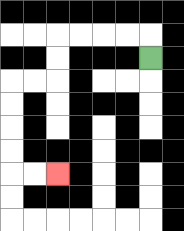{'start': '[6, 2]', 'end': '[2, 7]', 'path_directions': 'U,L,L,L,L,D,D,L,L,D,D,D,D,R,R', 'path_coordinates': '[[6, 2], [6, 1], [5, 1], [4, 1], [3, 1], [2, 1], [2, 2], [2, 3], [1, 3], [0, 3], [0, 4], [0, 5], [0, 6], [0, 7], [1, 7], [2, 7]]'}